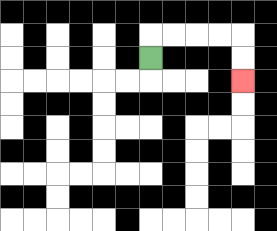{'start': '[6, 2]', 'end': '[10, 3]', 'path_directions': 'U,R,R,R,R,D,D', 'path_coordinates': '[[6, 2], [6, 1], [7, 1], [8, 1], [9, 1], [10, 1], [10, 2], [10, 3]]'}